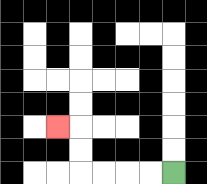{'start': '[7, 7]', 'end': '[2, 5]', 'path_directions': 'L,L,L,L,U,U,L', 'path_coordinates': '[[7, 7], [6, 7], [5, 7], [4, 7], [3, 7], [3, 6], [3, 5], [2, 5]]'}